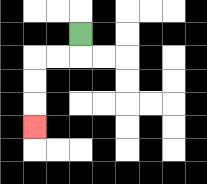{'start': '[3, 1]', 'end': '[1, 5]', 'path_directions': 'D,L,L,D,D,D', 'path_coordinates': '[[3, 1], [3, 2], [2, 2], [1, 2], [1, 3], [1, 4], [1, 5]]'}